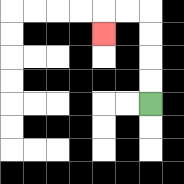{'start': '[6, 4]', 'end': '[4, 1]', 'path_directions': 'U,U,U,U,L,L,D', 'path_coordinates': '[[6, 4], [6, 3], [6, 2], [6, 1], [6, 0], [5, 0], [4, 0], [4, 1]]'}